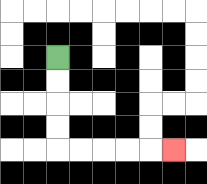{'start': '[2, 2]', 'end': '[7, 6]', 'path_directions': 'D,D,D,D,R,R,R,R,R', 'path_coordinates': '[[2, 2], [2, 3], [2, 4], [2, 5], [2, 6], [3, 6], [4, 6], [5, 6], [6, 6], [7, 6]]'}